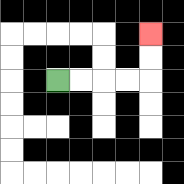{'start': '[2, 3]', 'end': '[6, 1]', 'path_directions': 'R,R,R,R,U,U', 'path_coordinates': '[[2, 3], [3, 3], [4, 3], [5, 3], [6, 3], [6, 2], [6, 1]]'}